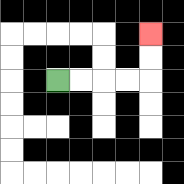{'start': '[2, 3]', 'end': '[6, 1]', 'path_directions': 'R,R,R,R,U,U', 'path_coordinates': '[[2, 3], [3, 3], [4, 3], [5, 3], [6, 3], [6, 2], [6, 1]]'}